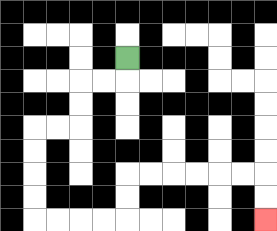{'start': '[5, 2]', 'end': '[11, 9]', 'path_directions': 'D,L,L,D,D,L,L,D,D,D,D,R,R,R,R,U,U,R,R,R,R,R,R,D,D', 'path_coordinates': '[[5, 2], [5, 3], [4, 3], [3, 3], [3, 4], [3, 5], [2, 5], [1, 5], [1, 6], [1, 7], [1, 8], [1, 9], [2, 9], [3, 9], [4, 9], [5, 9], [5, 8], [5, 7], [6, 7], [7, 7], [8, 7], [9, 7], [10, 7], [11, 7], [11, 8], [11, 9]]'}